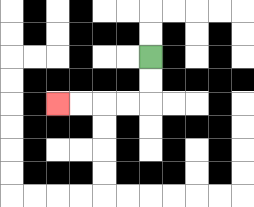{'start': '[6, 2]', 'end': '[2, 4]', 'path_directions': 'D,D,L,L,L,L', 'path_coordinates': '[[6, 2], [6, 3], [6, 4], [5, 4], [4, 4], [3, 4], [2, 4]]'}